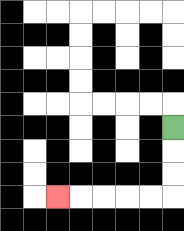{'start': '[7, 5]', 'end': '[2, 8]', 'path_directions': 'D,D,D,L,L,L,L,L', 'path_coordinates': '[[7, 5], [7, 6], [7, 7], [7, 8], [6, 8], [5, 8], [4, 8], [3, 8], [2, 8]]'}